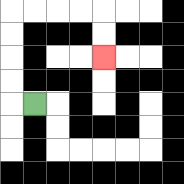{'start': '[1, 4]', 'end': '[4, 2]', 'path_directions': 'L,U,U,U,U,R,R,R,R,D,D', 'path_coordinates': '[[1, 4], [0, 4], [0, 3], [0, 2], [0, 1], [0, 0], [1, 0], [2, 0], [3, 0], [4, 0], [4, 1], [4, 2]]'}